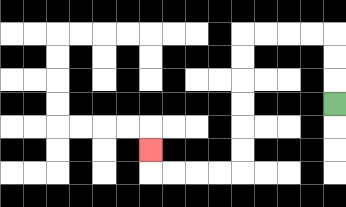{'start': '[14, 4]', 'end': '[6, 6]', 'path_directions': 'U,U,U,L,L,L,L,D,D,D,D,D,D,L,L,L,L,U', 'path_coordinates': '[[14, 4], [14, 3], [14, 2], [14, 1], [13, 1], [12, 1], [11, 1], [10, 1], [10, 2], [10, 3], [10, 4], [10, 5], [10, 6], [10, 7], [9, 7], [8, 7], [7, 7], [6, 7], [6, 6]]'}